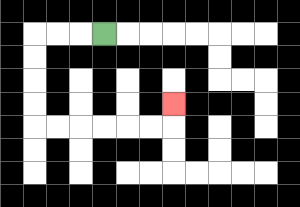{'start': '[4, 1]', 'end': '[7, 4]', 'path_directions': 'L,L,L,D,D,D,D,R,R,R,R,R,R,U', 'path_coordinates': '[[4, 1], [3, 1], [2, 1], [1, 1], [1, 2], [1, 3], [1, 4], [1, 5], [2, 5], [3, 5], [4, 5], [5, 5], [6, 5], [7, 5], [7, 4]]'}